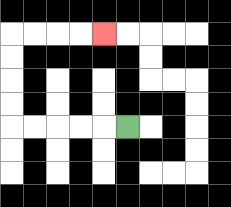{'start': '[5, 5]', 'end': '[4, 1]', 'path_directions': 'L,L,L,L,L,U,U,U,U,R,R,R,R', 'path_coordinates': '[[5, 5], [4, 5], [3, 5], [2, 5], [1, 5], [0, 5], [0, 4], [0, 3], [0, 2], [0, 1], [1, 1], [2, 1], [3, 1], [4, 1]]'}